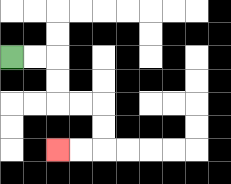{'start': '[0, 2]', 'end': '[2, 6]', 'path_directions': 'R,R,D,D,R,R,D,D,L,L', 'path_coordinates': '[[0, 2], [1, 2], [2, 2], [2, 3], [2, 4], [3, 4], [4, 4], [4, 5], [4, 6], [3, 6], [2, 6]]'}